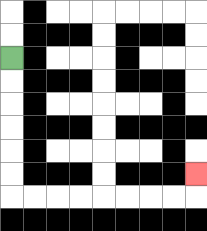{'start': '[0, 2]', 'end': '[8, 7]', 'path_directions': 'D,D,D,D,D,D,R,R,R,R,R,R,R,R,U', 'path_coordinates': '[[0, 2], [0, 3], [0, 4], [0, 5], [0, 6], [0, 7], [0, 8], [1, 8], [2, 8], [3, 8], [4, 8], [5, 8], [6, 8], [7, 8], [8, 8], [8, 7]]'}